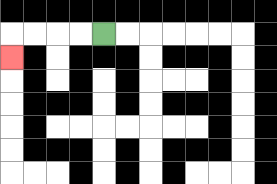{'start': '[4, 1]', 'end': '[0, 2]', 'path_directions': 'L,L,L,L,D', 'path_coordinates': '[[4, 1], [3, 1], [2, 1], [1, 1], [0, 1], [0, 2]]'}